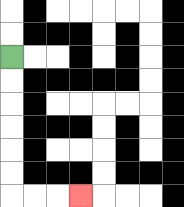{'start': '[0, 2]', 'end': '[3, 8]', 'path_directions': 'D,D,D,D,D,D,R,R,R', 'path_coordinates': '[[0, 2], [0, 3], [0, 4], [0, 5], [0, 6], [0, 7], [0, 8], [1, 8], [2, 8], [3, 8]]'}